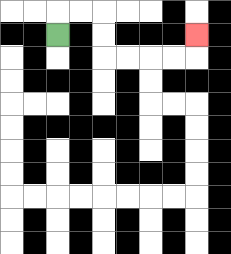{'start': '[2, 1]', 'end': '[8, 1]', 'path_directions': 'U,R,R,D,D,R,R,R,R,U', 'path_coordinates': '[[2, 1], [2, 0], [3, 0], [4, 0], [4, 1], [4, 2], [5, 2], [6, 2], [7, 2], [8, 2], [8, 1]]'}